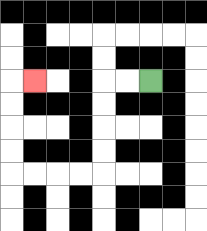{'start': '[6, 3]', 'end': '[1, 3]', 'path_directions': 'L,L,D,D,D,D,L,L,L,L,U,U,U,U,R', 'path_coordinates': '[[6, 3], [5, 3], [4, 3], [4, 4], [4, 5], [4, 6], [4, 7], [3, 7], [2, 7], [1, 7], [0, 7], [0, 6], [0, 5], [0, 4], [0, 3], [1, 3]]'}